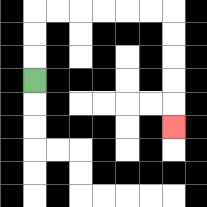{'start': '[1, 3]', 'end': '[7, 5]', 'path_directions': 'U,U,U,R,R,R,R,R,R,D,D,D,D,D', 'path_coordinates': '[[1, 3], [1, 2], [1, 1], [1, 0], [2, 0], [3, 0], [4, 0], [5, 0], [6, 0], [7, 0], [7, 1], [7, 2], [7, 3], [7, 4], [7, 5]]'}